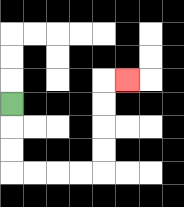{'start': '[0, 4]', 'end': '[5, 3]', 'path_directions': 'D,D,D,R,R,R,R,U,U,U,U,R', 'path_coordinates': '[[0, 4], [0, 5], [0, 6], [0, 7], [1, 7], [2, 7], [3, 7], [4, 7], [4, 6], [4, 5], [4, 4], [4, 3], [5, 3]]'}